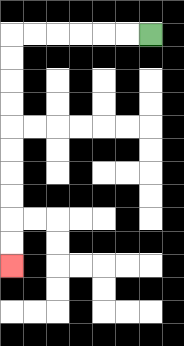{'start': '[6, 1]', 'end': '[0, 11]', 'path_directions': 'L,L,L,L,L,L,D,D,D,D,D,D,D,D,D,D', 'path_coordinates': '[[6, 1], [5, 1], [4, 1], [3, 1], [2, 1], [1, 1], [0, 1], [0, 2], [0, 3], [0, 4], [0, 5], [0, 6], [0, 7], [0, 8], [0, 9], [0, 10], [0, 11]]'}